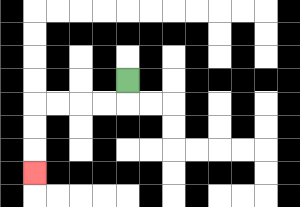{'start': '[5, 3]', 'end': '[1, 7]', 'path_directions': 'D,L,L,L,L,D,D,D', 'path_coordinates': '[[5, 3], [5, 4], [4, 4], [3, 4], [2, 4], [1, 4], [1, 5], [1, 6], [1, 7]]'}